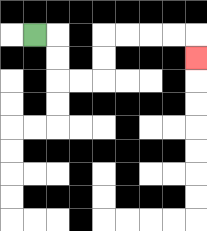{'start': '[1, 1]', 'end': '[8, 2]', 'path_directions': 'R,D,D,R,R,U,U,R,R,R,R,D', 'path_coordinates': '[[1, 1], [2, 1], [2, 2], [2, 3], [3, 3], [4, 3], [4, 2], [4, 1], [5, 1], [6, 1], [7, 1], [8, 1], [8, 2]]'}